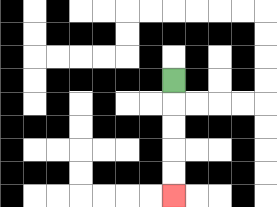{'start': '[7, 3]', 'end': '[7, 8]', 'path_directions': 'D,D,D,D,D', 'path_coordinates': '[[7, 3], [7, 4], [7, 5], [7, 6], [7, 7], [7, 8]]'}